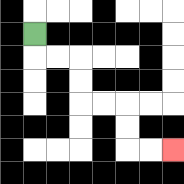{'start': '[1, 1]', 'end': '[7, 6]', 'path_directions': 'D,R,R,D,D,R,R,D,D,R,R', 'path_coordinates': '[[1, 1], [1, 2], [2, 2], [3, 2], [3, 3], [3, 4], [4, 4], [5, 4], [5, 5], [5, 6], [6, 6], [7, 6]]'}